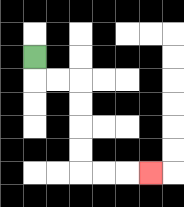{'start': '[1, 2]', 'end': '[6, 7]', 'path_directions': 'D,R,R,D,D,D,D,R,R,R', 'path_coordinates': '[[1, 2], [1, 3], [2, 3], [3, 3], [3, 4], [3, 5], [3, 6], [3, 7], [4, 7], [5, 7], [6, 7]]'}